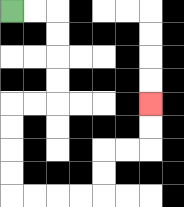{'start': '[0, 0]', 'end': '[6, 4]', 'path_directions': 'R,R,D,D,D,D,L,L,D,D,D,D,R,R,R,R,U,U,R,R,U,U', 'path_coordinates': '[[0, 0], [1, 0], [2, 0], [2, 1], [2, 2], [2, 3], [2, 4], [1, 4], [0, 4], [0, 5], [0, 6], [0, 7], [0, 8], [1, 8], [2, 8], [3, 8], [4, 8], [4, 7], [4, 6], [5, 6], [6, 6], [6, 5], [6, 4]]'}